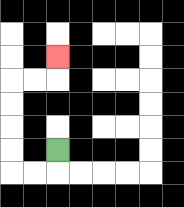{'start': '[2, 6]', 'end': '[2, 2]', 'path_directions': 'D,L,L,U,U,U,U,R,R,U', 'path_coordinates': '[[2, 6], [2, 7], [1, 7], [0, 7], [0, 6], [0, 5], [0, 4], [0, 3], [1, 3], [2, 3], [2, 2]]'}